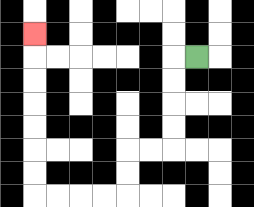{'start': '[8, 2]', 'end': '[1, 1]', 'path_directions': 'L,D,D,D,D,L,L,D,D,L,L,L,L,U,U,U,U,U,U,U', 'path_coordinates': '[[8, 2], [7, 2], [7, 3], [7, 4], [7, 5], [7, 6], [6, 6], [5, 6], [5, 7], [5, 8], [4, 8], [3, 8], [2, 8], [1, 8], [1, 7], [1, 6], [1, 5], [1, 4], [1, 3], [1, 2], [1, 1]]'}